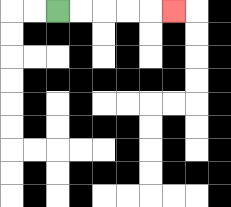{'start': '[2, 0]', 'end': '[7, 0]', 'path_directions': 'R,R,R,R,R', 'path_coordinates': '[[2, 0], [3, 0], [4, 0], [5, 0], [6, 0], [7, 0]]'}